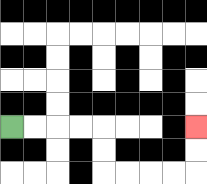{'start': '[0, 5]', 'end': '[8, 5]', 'path_directions': 'R,R,R,R,D,D,R,R,R,R,U,U', 'path_coordinates': '[[0, 5], [1, 5], [2, 5], [3, 5], [4, 5], [4, 6], [4, 7], [5, 7], [6, 7], [7, 7], [8, 7], [8, 6], [8, 5]]'}